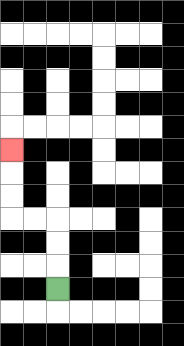{'start': '[2, 12]', 'end': '[0, 6]', 'path_directions': 'U,U,U,L,L,U,U,U', 'path_coordinates': '[[2, 12], [2, 11], [2, 10], [2, 9], [1, 9], [0, 9], [0, 8], [0, 7], [0, 6]]'}